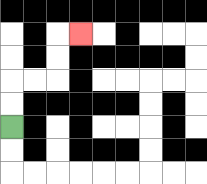{'start': '[0, 5]', 'end': '[3, 1]', 'path_directions': 'U,U,R,R,U,U,R', 'path_coordinates': '[[0, 5], [0, 4], [0, 3], [1, 3], [2, 3], [2, 2], [2, 1], [3, 1]]'}